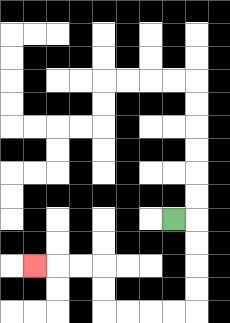{'start': '[7, 9]', 'end': '[1, 11]', 'path_directions': 'R,D,D,D,D,L,L,L,L,U,U,L,L,L', 'path_coordinates': '[[7, 9], [8, 9], [8, 10], [8, 11], [8, 12], [8, 13], [7, 13], [6, 13], [5, 13], [4, 13], [4, 12], [4, 11], [3, 11], [2, 11], [1, 11]]'}